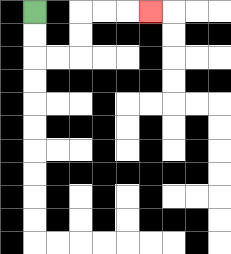{'start': '[1, 0]', 'end': '[6, 0]', 'path_directions': 'D,D,R,R,U,U,R,R,R', 'path_coordinates': '[[1, 0], [1, 1], [1, 2], [2, 2], [3, 2], [3, 1], [3, 0], [4, 0], [5, 0], [6, 0]]'}